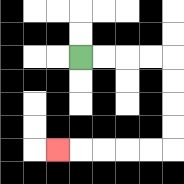{'start': '[3, 2]', 'end': '[2, 6]', 'path_directions': 'R,R,R,R,D,D,D,D,L,L,L,L,L', 'path_coordinates': '[[3, 2], [4, 2], [5, 2], [6, 2], [7, 2], [7, 3], [7, 4], [7, 5], [7, 6], [6, 6], [5, 6], [4, 6], [3, 6], [2, 6]]'}